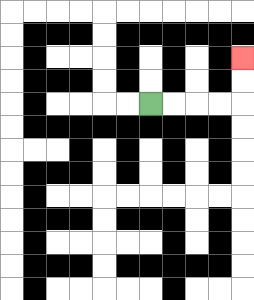{'start': '[6, 4]', 'end': '[10, 2]', 'path_directions': 'R,R,R,R,U,U', 'path_coordinates': '[[6, 4], [7, 4], [8, 4], [9, 4], [10, 4], [10, 3], [10, 2]]'}